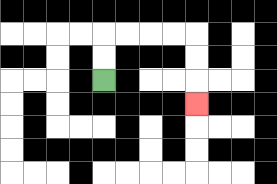{'start': '[4, 3]', 'end': '[8, 4]', 'path_directions': 'U,U,R,R,R,R,D,D,D', 'path_coordinates': '[[4, 3], [4, 2], [4, 1], [5, 1], [6, 1], [7, 1], [8, 1], [8, 2], [8, 3], [8, 4]]'}